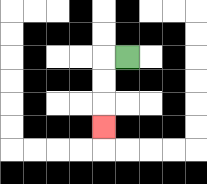{'start': '[5, 2]', 'end': '[4, 5]', 'path_directions': 'L,D,D,D', 'path_coordinates': '[[5, 2], [4, 2], [4, 3], [4, 4], [4, 5]]'}